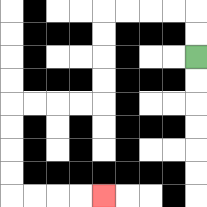{'start': '[8, 2]', 'end': '[4, 8]', 'path_directions': 'U,U,L,L,L,L,D,D,D,D,L,L,L,L,D,D,D,D,R,R,R,R', 'path_coordinates': '[[8, 2], [8, 1], [8, 0], [7, 0], [6, 0], [5, 0], [4, 0], [4, 1], [4, 2], [4, 3], [4, 4], [3, 4], [2, 4], [1, 4], [0, 4], [0, 5], [0, 6], [0, 7], [0, 8], [1, 8], [2, 8], [3, 8], [4, 8]]'}